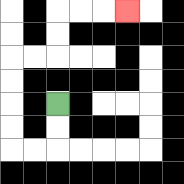{'start': '[2, 4]', 'end': '[5, 0]', 'path_directions': 'D,D,L,L,U,U,U,U,R,R,U,U,R,R,R', 'path_coordinates': '[[2, 4], [2, 5], [2, 6], [1, 6], [0, 6], [0, 5], [0, 4], [0, 3], [0, 2], [1, 2], [2, 2], [2, 1], [2, 0], [3, 0], [4, 0], [5, 0]]'}